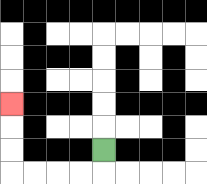{'start': '[4, 6]', 'end': '[0, 4]', 'path_directions': 'D,L,L,L,L,U,U,U', 'path_coordinates': '[[4, 6], [4, 7], [3, 7], [2, 7], [1, 7], [0, 7], [0, 6], [0, 5], [0, 4]]'}